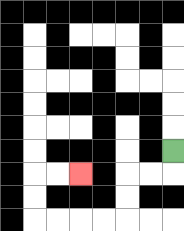{'start': '[7, 6]', 'end': '[3, 7]', 'path_directions': 'D,L,L,D,D,L,L,L,L,U,U,R,R', 'path_coordinates': '[[7, 6], [7, 7], [6, 7], [5, 7], [5, 8], [5, 9], [4, 9], [3, 9], [2, 9], [1, 9], [1, 8], [1, 7], [2, 7], [3, 7]]'}